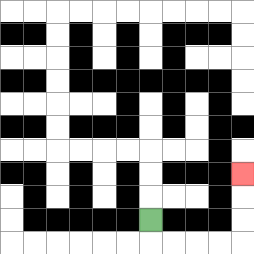{'start': '[6, 9]', 'end': '[10, 7]', 'path_directions': 'D,R,R,R,R,U,U,U', 'path_coordinates': '[[6, 9], [6, 10], [7, 10], [8, 10], [9, 10], [10, 10], [10, 9], [10, 8], [10, 7]]'}